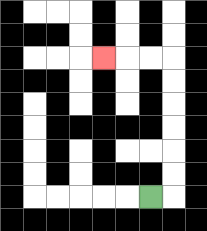{'start': '[6, 8]', 'end': '[4, 2]', 'path_directions': 'R,U,U,U,U,U,U,L,L,L', 'path_coordinates': '[[6, 8], [7, 8], [7, 7], [7, 6], [7, 5], [7, 4], [7, 3], [7, 2], [6, 2], [5, 2], [4, 2]]'}